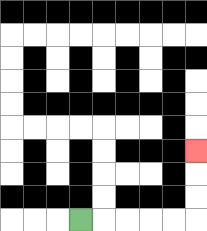{'start': '[3, 9]', 'end': '[8, 6]', 'path_directions': 'R,R,R,R,R,U,U,U', 'path_coordinates': '[[3, 9], [4, 9], [5, 9], [6, 9], [7, 9], [8, 9], [8, 8], [8, 7], [8, 6]]'}